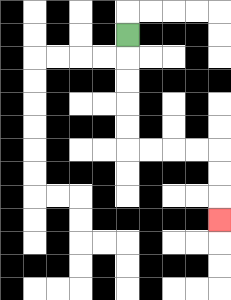{'start': '[5, 1]', 'end': '[9, 9]', 'path_directions': 'D,D,D,D,D,R,R,R,R,D,D,D', 'path_coordinates': '[[5, 1], [5, 2], [5, 3], [5, 4], [5, 5], [5, 6], [6, 6], [7, 6], [8, 6], [9, 6], [9, 7], [9, 8], [9, 9]]'}